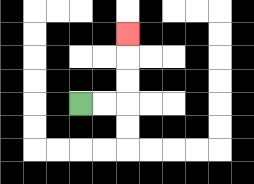{'start': '[3, 4]', 'end': '[5, 1]', 'path_directions': 'R,R,U,U,U', 'path_coordinates': '[[3, 4], [4, 4], [5, 4], [5, 3], [5, 2], [5, 1]]'}